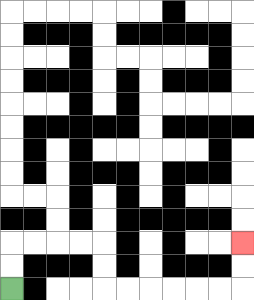{'start': '[0, 12]', 'end': '[10, 10]', 'path_directions': 'U,U,R,R,R,R,D,D,R,R,R,R,R,R,U,U', 'path_coordinates': '[[0, 12], [0, 11], [0, 10], [1, 10], [2, 10], [3, 10], [4, 10], [4, 11], [4, 12], [5, 12], [6, 12], [7, 12], [8, 12], [9, 12], [10, 12], [10, 11], [10, 10]]'}